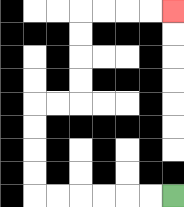{'start': '[7, 8]', 'end': '[7, 0]', 'path_directions': 'L,L,L,L,L,L,U,U,U,U,R,R,U,U,U,U,R,R,R,R', 'path_coordinates': '[[7, 8], [6, 8], [5, 8], [4, 8], [3, 8], [2, 8], [1, 8], [1, 7], [1, 6], [1, 5], [1, 4], [2, 4], [3, 4], [3, 3], [3, 2], [3, 1], [3, 0], [4, 0], [5, 0], [6, 0], [7, 0]]'}